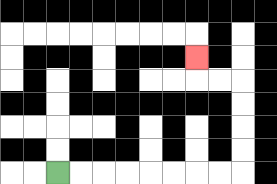{'start': '[2, 7]', 'end': '[8, 2]', 'path_directions': 'R,R,R,R,R,R,R,R,U,U,U,U,L,L,U', 'path_coordinates': '[[2, 7], [3, 7], [4, 7], [5, 7], [6, 7], [7, 7], [8, 7], [9, 7], [10, 7], [10, 6], [10, 5], [10, 4], [10, 3], [9, 3], [8, 3], [8, 2]]'}